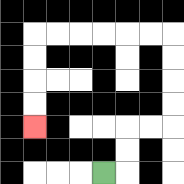{'start': '[4, 7]', 'end': '[1, 5]', 'path_directions': 'R,U,U,R,R,U,U,U,U,L,L,L,L,L,L,D,D,D,D', 'path_coordinates': '[[4, 7], [5, 7], [5, 6], [5, 5], [6, 5], [7, 5], [7, 4], [7, 3], [7, 2], [7, 1], [6, 1], [5, 1], [4, 1], [3, 1], [2, 1], [1, 1], [1, 2], [1, 3], [1, 4], [1, 5]]'}